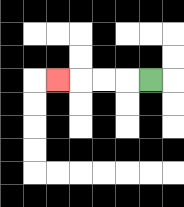{'start': '[6, 3]', 'end': '[2, 3]', 'path_directions': 'L,L,L,L', 'path_coordinates': '[[6, 3], [5, 3], [4, 3], [3, 3], [2, 3]]'}